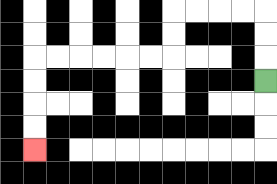{'start': '[11, 3]', 'end': '[1, 6]', 'path_directions': 'U,U,U,L,L,L,L,D,D,L,L,L,L,L,L,D,D,D,D', 'path_coordinates': '[[11, 3], [11, 2], [11, 1], [11, 0], [10, 0], [9, 0], [8, 0], [7, 0], [7, 1], [7, 2], [6, 2], [5, 2], [4, 2], [3, 2], [2, 2], [1, 2], [1, 3], [1, 4], [1, 5], [1, 6]]'}